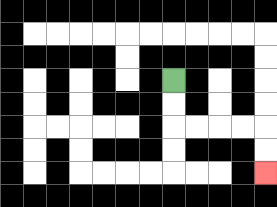{'start': '[7, 3]', 'end': '[11, 7]', 'path_directions': 'D,D,R,R,R,R,D,D', 'path_coordinates': '[[7, 3], [7, 4], [7, 5], [8, 5], [9, 5], [10, 5], [11, 5], [11, 6], [11, 7]]'}